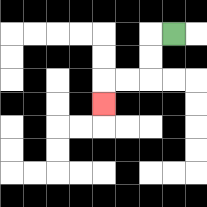{'start': '[7, 1]', 'end': '[4, 4]', 'path_directions': 'L,D,D,L,L,D', 'path_coordinates': '[[7, 1], [6, 1], [6, 2], [6, 3], [5, 3], [4, 3], [4, 4]]'}